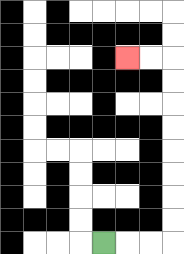{'start': '[4, 10]', 'end': '[5, 2]', 'path_directions': 'R,R,R,U,U,U,U,U,U,U,U,L,L', 'path_coordinates': '[[4, 10], [5, 10], [6, 10], [7, 10], [7, 9], [7, 8], [7, 7], [7, 6], [7, 5], [7, 4], [7, 3], [7, 2], [6, 2], [5, 2]]'}